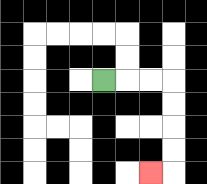{'start': '[4, 3]', 'end': '[6, 7]', 'path_directions': 'R,R,R,D,D,D,D,L', 'path_coordinates': '[[4, 3], [5, 3], [6, 3], [7, 3], [7, 4], [7, 5], [7, 6], [7, 7], [6, 7]]'}